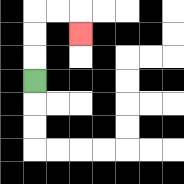{'start': '[1, 3]', 'end': '[3, 1]', 'path_directions': 'U,U,U,R,R,D', 'path_coordinates': '[[1, 3], [1, 2], [1, 1], [1, 0], [2, 0], [3, 0], [3, 1]]'}